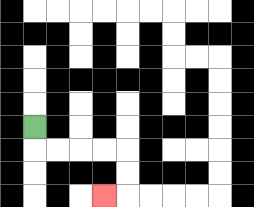{'start': '[1, 5]', 'end': '[4, 8]', 'path_directions': 'D,R,R,R,R,D,D,L', 'path_coordinates': '[[1, 5], [1, 6], [2, 6], [3, 6], [4, 6], [5, 6], [5, 7], [5, 8], [4, 8]]'}